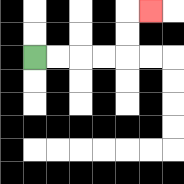{'start': '[1, 2]', 'end': '[6, 0]', 'path_directions': 'R,R,R,R,U,U,R', 'path_coordinates': '[[1, 2], [2, 2], [3, 2], [4, 2], [5, 2], [5, 1], [5, 0], [6, 0]]'}